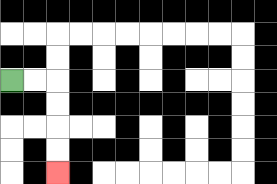{'start': '[0, 3]', 'end': '[2, 7]', 'path_directions': 'R,R,D,D,D,D', 'path_coordinates': '[[0, 3], [1, 3], [2, 3], [2, 4], [2, 5], [2, 6], [2, 7]]'}